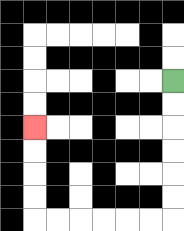{'start': '[7, 3]', 'end': '[1, 5]', 'path_directions': 'D,D,D,D,D,D,L,L,L,L,L,L,U,U,U,U', 'path_coordinates': '[[7, 3], [7, 4], [7, 5], [7, 6], [7, 7], [7, 8], [7, 9], [6, 9], [5, 9], [4, 9], [3, 9], [2, 9], [1, 9], [1, 8], [1, 7], [1, 6], [1, 5]]'}